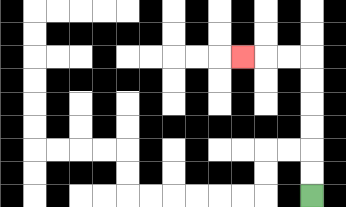{'start': '[13, 8]', 'end': '[10, 2]', 'path_directions': 'U,U,U,U,U,U,L,L,L', 'path_coordinates': '[[13, 8], [13, 7], [13, 6], [13, 5], [13, 4], [13, 3], [13, 2], [12, 2], [11, 2], [10, 2]]'}